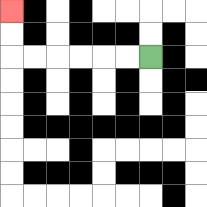{'start': '[6, 2]', 'end': '[0, 0]', 'path_directions': 'L,L,L,L,L,L,U,U', 'path_coordinates': '[[6, 2], [5, 2], [4, 2], [3, 2], [2, 2], [1, 2], [0, 2], [0, 1], [0, 0]]'}